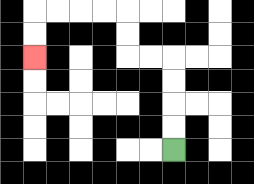{'start': '[7, 6]', 'end': '[1, 2]', 'path_directions': 'U,U,U,U,L,L,U,U,L,L,L,L,D,D', 'path_coordinates': '[[7, 6], [7, 5], [7, 4], [7, 3], [7, 2], [6, 2], [5, 2], [5, 1], [5, 0], [4, 0], [3, 0], [2, 0], [1, 0], [1, 1], [1, 2]]'}